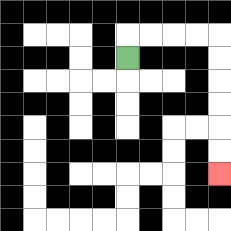{'start': '[5, 2]', 'end': '[9, 7]', 'path_directions': 'U,R,R,R,R,D,D,D,D,D,D', 'path_coordinates': '[[5, 2], [5, 1], [6, 1], [7, 1], [8, 1], [9, 1], [9, 2], [9, 3], [9, 4], [9, 5], [9, 6], [9, 7]]'}